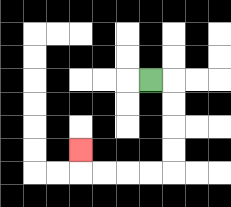{'start': '[6, 3]', 'end': '[3, 6]', 'path_directions': 'R,D,D,D,D,L,L,L,L,U', 'path_coordinates': '[[6, 3], [7, 3], [7, 4], [7, 5], [7, 6], [7, 7], [6, 7], [5, 7], [4, 7], [3, 7], [3, 6]]'}